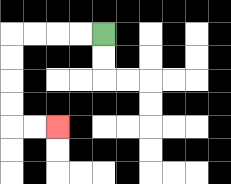{'start': '[4, 1]', 'end': '[2, 5]', 'path_directions': 'L,L,L,L,D,D,D,D,R,R', 'path_coordinates': '[[4, 1], [3, 1], [2, 1], [1, 1], [0, 1], [0, 2], [0, 3], [0, 4], [0, 5], [1, 5], [2, 5]]'}